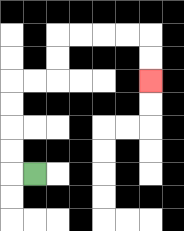{'start': '[1, 7]', 'end': '[6, 3]', 'path_directions': 'L,U,U,U,U,R,R,U,U,R,R,R,R,D,D', 'path_coordinates': '[[1, 7], [0, 7], [0, 6], [0, 5], [0, 4], [0, 3], [1, 3], [2, 3], [2, 2], [2, 1], [3, 1], [4, 1], [5, 1], [6, 1], [6, 2], [6, 3]]'}